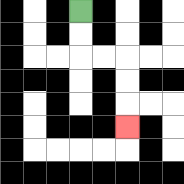{'start': '[3, 0]', 'end': '[5, 5]', 'path_directions': 'D,D,R,R,D,D,D', 'path_coordinates': '[[3, 0], [3, 1], [3, 2], [4, 2], [5, 2], [5, 3], [5, 4], [5, 5]]'}